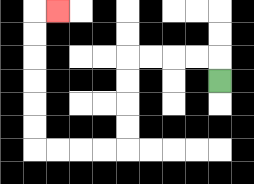{'start': '[9, 3]', 'end': '[2, 0]', 'path_directions': 'U,L,L,L,L,D,D,D,D,L,L,L,L,U,U,U,U,U,U,R', 'path_coordinates': '[[9, 3], [9, 2], [8, 2], [7, 2], [6, 2], [5, 2], [5, 3], [5, 4], [5, 5], [5, 6], [4, 6], [3, 6], [2, 6], [1, 6], [1, 5], [1, 4], [1, 3], [1, 2], [1, 1], [1, 0], [2, 0]]'}